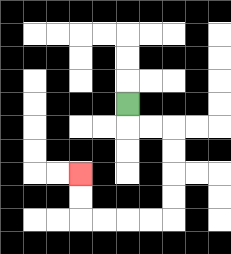{'start': '[5, 4]', 'end': '[3, 7]', 'path_directions': 'D,R,R,D,D,D,D,L,L,L,L,U,U', 'path_coordinates': '[[5, 4], [5, 5], [6, 5], [7, 5], [7, 6], [7, 7], [7, 8], [7, 9], [6, 9], [5, 9], [4, 9], [3, 9], [3, 8], [3, 7]]'}